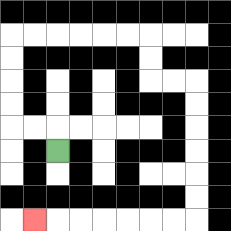{'start': '[2, 6]', 'end': '[1, 9]', 'path_directions': 'U,L,L,U,U,U,U,R,R,R,R,R,R,D,D,R,R,D,D,D,D,D,D,L,L,L,L,L,L,L', 'path_coordinates': '[[2, 6], [2, 5], [1, 5], [0, 5], [0, 4], [0, 3], [0, 2], [0, 1], [1, 1], [2, 1], [3, 1], [4, 1], [5, 1], [6, 1], [6, 2], [6, 3], [7, 3], [8, 3], [8, 4], [8, 5], [8, 6], [8, 7], [8, 8], [8, 9], [7, 9], [6, 9], [5, 9], [4, 9], [3, 9], [2, 9], [1, 9]]'}